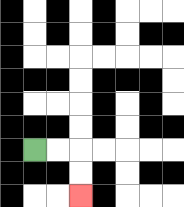{'start': '[1, 6]', 'end': '[3, 8]', 'path_directions': 'R,R,D,D', 'path_coordinates': '[[1, 6], [2, 6], [3, 6], [3, 7], [3, 8]]'}